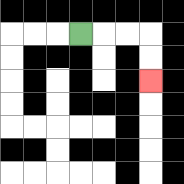{'start': '[3, 1]', 'end': '[6, 3]', 'path_directions': 'R,R,R,D,D', 'path_coordinates': '[[3, 1], [4, 1], [5, 1], [6, 1], [6, 2], [6, 3]]'}